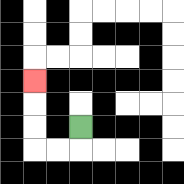{'start': '[3, 5]', 'end': '[1, 3]', 'path_directions': 'D,L,L,U,U,U', 'path_coordinates': '[[3, 5], [3, 6], [2, 6], [1, 6], [1, 5], [1, 4], [1, 3]]'}